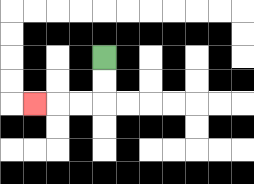{'start': '[4, 2]', 'end': '[1, 4]', 'path_directions': 'D,D,L,L,L', 'path_coordinates': '[[4, 2], [4, 3], [4, 4], [3, 4], [2, 4], [1, 4]]'}